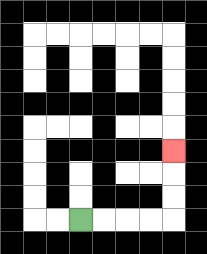{'start': '[3, 9]', 'end': '[7, 6]', 'path_directions': 'R,R,R,R,U,U,U', 'path_coordinates': '[[3, 9], [4, 9], [5, 9], [6, 9], [7, 9], [7, 8], [7, 7], [7, 6]]'}